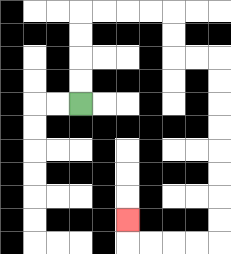{'start': '[3, 4]', 'end': '[5, 9]', 'path_directions': 'U,U,U,U,R,R,R,R,D,D,R,R,D,D,D,D,D,D,D,D,L,L,L,L,U', 'path_coordinates': '[[3, 4], [3, 3], [3, 2], [3, 1], [3, 0], [4, 0], [5, 0], [6, 0], [7, 0], [7, 1], [7, 2], [8, 2], [9, 2], [9, 3], [9, 4], [9, 5], [9, 6], [9, 7], [9, 8], [9, 9], [9, 10], [8, 10], [7, 10], [6, 10], [5, 10], [5, 9]]'}